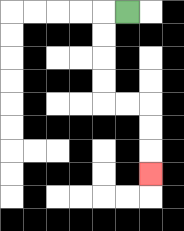{'start': '[5, 0]', 'end': '[6, 7]', 'path_directions': 'L,D,D,D,D,R,R,D,D,D', 'path_coordinates': '[[5, 0], [4, 0], [4, 1], [4, 2], [4, 3], [4, 4], [5, 4], [6, 4], [6, 5], [6, 6], [6, 7]]'}